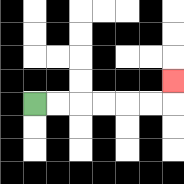{'start': '[1, 4]', 'end': '[7, 3]', 'path_directions': 'R,R,R,R,R,R,U', 'path_coordinates': '[[1, 4], [2, 4], [3, 4], [4, 4], [5, 4], [6, 4], [7, 4], [7, 3]]'}